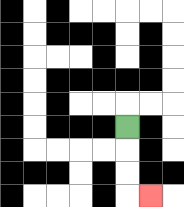{'start': '[5, 5]', 'end': '[6, 8]', 'path_directions': 'D,D,D,R', 'path_coordinates': '[[5, 5], [5, 6], [5, 7], [5, 8], [6, 8]]'}